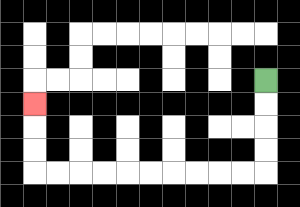{'start': '[11, 3]', 'end': '[1, 4]', 'path_directions': 'D,D,D,D,L,L,L,L,L,L,L,L,L,L,U,U,U', 'path_coordinates': '[[11, 3], [11, 4], [11, 5], [11, 6], [11, 7], [10, 7], [9, 7], [8, 7], [7, 7], [6, 7], [5, 7], [4, 7], [3, 7], [2, 7], [1, 7], [1, 6], [1, 5], [1, 4]]'}